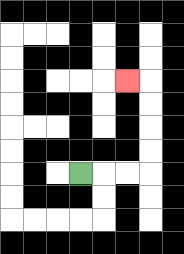{'start': '[3, 7]', 'end': '[5, 3]', 'path_directions': 'R,R,R,U,U,U,U,L', 'path_coordinates': '[[3, 7], [4, 7], [5, 7], [6, 7], [6, 6], [6, 5], [6, 4], [6, 3], [5, 3]]'}